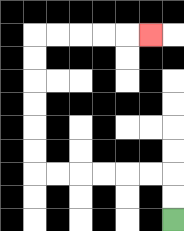{'start': '[7, 9]', 'end': '[6, 1]', 'path_directions': 'U,U,L,L,L,L,L,L,U,U,U,U,U,U,R,R,R,R,R', 'path_coordinates': '[[7, 9], [7, 8], [7, 7], [6, 7], [5, 7], [4, 7], [3, 7], [2, 7], [1, 7], [1, 6], [1, 5], [1, 4], [1, 3], [1, 2], [1, 1], [2, 1], [3, 1], [4, 1], [5, 1], [6, 1]]'}